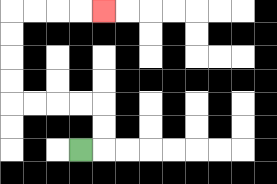{'start': '[3, 6]', 'end': '[4, 0]', 'path_directions': 'R,U,U,L,L,L,L,U,U,U,U,R,R,R,R', 'path_coordinates': '[[3, 6], [4, 6], [4, 5], [4, 4], [3, 4], [2, 4], [1, 4], [0, 4], [0, 3], [0, 2], [0, 1], [0, 0], [1, 0], [2, 0], [3, 0], [4, 0]]'}